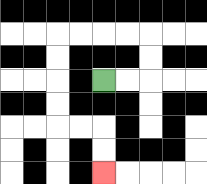{'start': '[4, 3]', 'end': '[4, 7]', 'path_directions': 'R,R,U,U,L,L,L,L,D,D,D,D,R,R,D,D', 'path_coordinates': '[[4, 3], [5, 3], [6, 3], [6, 2], [6, 1], [5, 1], [4, 1], [3, 1], [2, 1], [2, 2], [2, 3], [2, 4], [2, 5], [3, 5], [4, 5], [4, 6], [4, 7]]'}